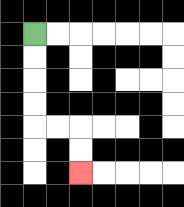{'start': '[1, 1]', 'end': '[3, 7]', 'path_directions': 'D,D,D,D,R,R,D,D', 'path_coordinates': '[[1, 1], [1, 2], [1, 3], [1, 4], [1, 5], [2, 5], [3, 5], [3, 6], [3, 7]]'}